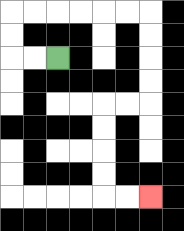{'start': '[2, 2]', 'end': '[6, 8]', 'path_directions': 'L,L,U,U,R,R,R,R,R,R,D,D,D,D,L,L,D,D,D,D,R,R', 'path_coordinates': '[[2, 2], [1, 2], [0, 2], [0, 1], [0, 0], [1, 0], [2, 0], [3, 0], [4, 0], [5, 0], [6, 0], [6, 1], [6, 2], [6, 3], [6, 4], [5, 4], [4, 4], [4, 5], [4, 6], [4, 7], [4, 8], [5, 8], [6, 8]]'}